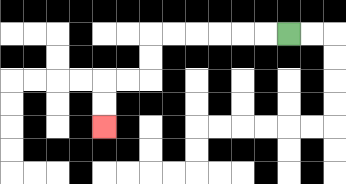{'start': '[12, 1]', 'end': '[4, 5]', 'path_directions': 'L,L,L,L,L,L,D,D,L,L,D,D', 'path_coordinates': '[[12, 1], [11, 1], [10, 1], [9, 1], [8, 1], [7, 1], [6, 1], [6, 2], [6, 3], [5, 3], [4, 3], [4, 4], [4, 5]]'}